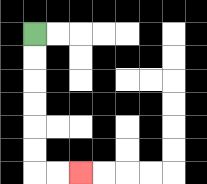{'start': '[1, 1]', 'end': '[3, 7]', 'path_directions': 'D,D,D,D,D,D,R,R', 'path_coordinates': '[[1, 1], [1, 2], [1, 3], [1, 4], [1, 5], [1, 6], [1, 7], [2, 7], [3, 7]]'}